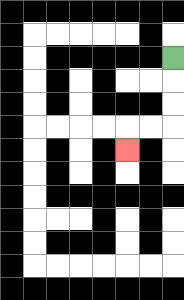{'start': '[7, 2]', 'end': '[5, 6]', 'path_directions': 'D,D,D,L,L,D', 'path_coordinates': '[[7, 2], [7, 3], [7, 4], [7, 5], [6, 5], [5, 5], [5, 6]]'}